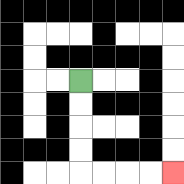{'start': '[3, 3]', 'end': '[7, 7]', 'path_directions': 'D,D,D,D,R,R,R,R', 'path_coordinates': '[[3, 3], [3, 4], [3, 5], [3, 6], [3, 7], [4, 7], [5, 7], [6, 7], [7, 7]]'}